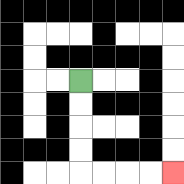{'start': '[3, 3]', 'end': '[7, 7]', 'path_directions': 'D,D,D,D,R,R,R,R', 'path_coordinates': '[[3, 3], [3, 4], [3, 5], [3, 6], [3, 7], [4, 7], [5, 7], [6, 7], [7, 7]]'}